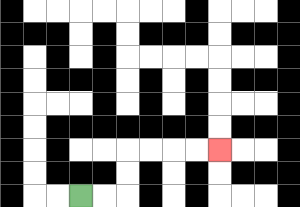{'start': '[3, 8]', 'end': '[9, 6]', 'path_directions': 'R,R,U,U,R,R,R,R', 'path_coordinates': '[[3, 8], [4, 8], [5, 8], [5, 7], [5, 6], [6, 6], [7, 6], [8, 6], [9, 6]]'}